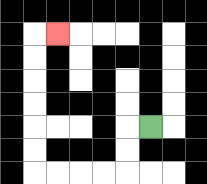{'start': '[6, 5]', 'end': '[2, 1]', 'path_directions': 'L,D,D,L,L,L,L,U,U,U,U,U,U,R', 'path_coordinates': '[[6, 5], [5, 5], [5, 6], [5, 7], [4, 7], [3, 7], [2, 7], [1, 7], [1, 6], [1, 5], [1, 4], [1, 3], [1, 2], [1, 1], [2, 1]]'}